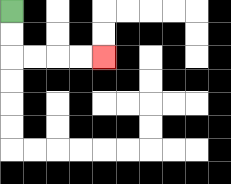{'start': '[0, 0]', 'end': '[4, 2]', 'path_directions': 'D,D,R,R,R,R', 'path_coordinates': '[[0, 0], [0, 1], [0, 2], [1, 2], [2, 2], [3, 2], [4, 2]]'}